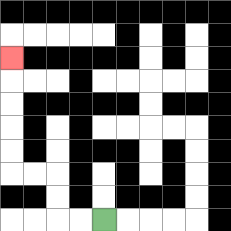{'start': '[4, 9]', 'end': '[0, 2]', 'path_directions': 'L,L,U,U,L,L,U,U,U,U,U', 'path_coordinates': '[[4, 9], [3, 9], [2, 9], [2, 8], [2, 7], [1, 7], [0, 7], [0, 6], [0, 5], [0, 4], [0, 3], [0, 2]]'}